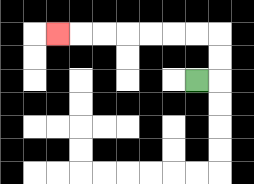{'start': '[8, 3]', 'end': '[2, 1]', 'path_directions': 'R,U,U,L,L,L,L,L,L,L', 'path_coordinates': '[[8, 3], [9, 3], [9, 2], [9, 1], [8, 1], [7, 1], [6, 1], [5, 1], [4, 1], [3, 1], [2, 1]]'}